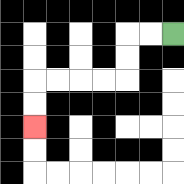{'start': '[7, 1]', 'end': '[1, 5]', 'path_directions': 'L,L,D,D,L,L,L,L,D,D', 'path_coordinates': '[[7, 1], [6, 1], [5, 1], [5, 2], [5, 3], [4, 3], [3, 3], [2, 3], [1, 3], [1, 4], [1, 5]]'}